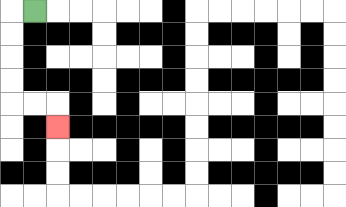{'start': '[1, 0]', 'end': '[2, 5]', 'path_directions': 'L,D,D,D,D,R,R,D', 'path_coordinates': '[[1, 0], [0, 0], [0, 1], [0, 2], [0, 3], [0, 4], [1, 4], [2, 4], [2, 5]]'}